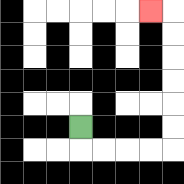{'start': '[3, 5]', 'end': '[6, 0]', 'path_directions': 'D,R,R,R,R,U,U,U,U,U,U,L', 'path_coordinates': '[[3, 5], [3, 6], [4, 6], [5, 6], [6, 6], [7, 6], [7, 5], [7, 4], [7, 3], [7, 2], [7, 1], [7, 0], [6, 0]]'}